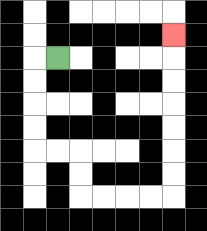{'start': '[2, 2]', 'end': '[7, 1]', 'path_directions': 'L,D,D,D,D,R,R,D,D,R,R,R,R,U,U,U,U,U,U,U', 'path_coordinates': '[[2, 2], [1, 2], [1, 3], [1, 4], [1, 5], [1, 6], [2, 6], [3, 6], [3, 7], [3, 8], [4, 8], [5, 8], [6, 8], [7, 8], [7, 7], [7, 6], [7, 5], [7, 4], [7, 3], [7, 2], [7, 1]]'}